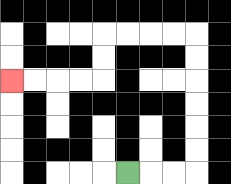{'start': '[5, 7]', 'end': '[0, 3]', 'path_directions': 'R,R,R,U,U,U,U,U,U,L,L,L,L,D,D,L,L,L,L', 'path_coordinates': '[[5, 7], [6, 7], [7, 7], [8, 7], [8, 6], [8, 5], [8, 4], [8, 3], [8, 2], [8, 1], [7, 1], [6, 1], [5, 1], [4, 1], [4, 2], [4, 3], [3, 3], [2, 3], [1, 3], [0, 3]]'}